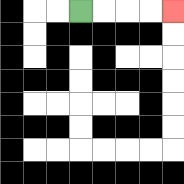{'start': '[3, 0]', 'end': '[7, 0]', 'path_directions': 'R,R,R,R', 'path_coordinates': '[[3, 0], [4, 0], [5, 0], [6, 0], [7, 0]]'}